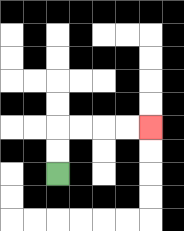{'start': '[2, 7]', 'end': '[6, 5]', 'path_directions': 'U,U,R,R,R,R', 'path_coordinates': '[[2, 7], [2, 6], [2, 5], [3, 5], [4, 5], [5, 5], [6, 5]]'}